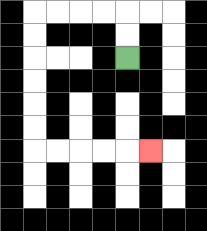{'start': '[5, 2]', 'end': '[6, 6]', 'path_directions': 'U,U,L,L,L,L,D,D,D,D,D,D,R,R,R,R,R', 'path_coordinates': '[[5, 2], [5, 1], [5, 0], [4, 0], [3, 0], [2, 0], [1, 0], [1, 1], [1, 2], [1, 3], [1, 4], [1, 5], [1, 6], [2, 6], [3, 6], [4, 6], [5, 6], [6, 6]]'}